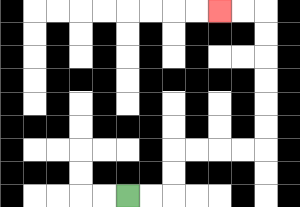{'start': '[5, 8]', 'end': '[9, 0]', 'path_directions': 'R,R,U,U,R,R,R,R,U,U,U,U,U,U,L,L', 'path_coordinates': '[[5, 8], [6, 8], [7, 8], [7, 7], [7, 6], [8, 6], [9, 6], [10, 6], [11, 6], [11, 5], [11, 4], [11, 3], [11, 2], [11, 1], [11, 0], [10, 0], [9, 0]]'}